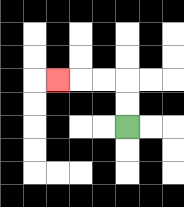{'start': '[5, 5]', 'end': '[2, 3]', 'path_directions': 'U,U,L,L,L', 'path_coordinates': '[[5, 5], [5, 4], [5, 3], [4, 3], [3, 3], [2, 3]]'}